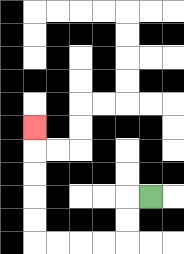{'start': '[6, 8]', 'end': '[1, 5]', 'path_directions': 'L,D,D,L,L,L,L,U,U,U,U,U', 'path_coordinates': '[[6, 8], [5, 8], [5, 9], [5, 10], [4, 10], [3, 10], [2, 10], [1, 10], [1, 9], [1, 8], [1, 7], [1, 6], [1, 5]]'}